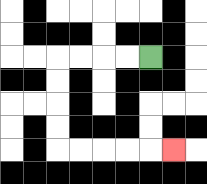{'start': '[6, 2]', 'end': '[7, 6]', 'path_directions': 'L,L,L,L,D,D,D,D,R,R,R,R,R', 'path_coordinates': '[[6, 2], [5, 2], [4, 2], [3, 2], [2, 2], [2, 3], [2, 4], [2, 5], [2, 6], [3, 6], [4, 6], [5, 6], [6, 6], [7, 6]]'}